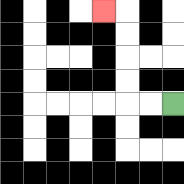{'start': '[7, 4]', 'end': '[4, 0]', 'path_directions': 'L,L,U,U,U,U,L', 'path_coordinates': '[[7, 4], [6, 4], [5, 4], [5, 3], [5, 2], [5, 1], [5, 0], [4, 0]]'}